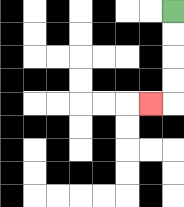{'start': '[7, 0]', 'end': '[6, 4]', 'path_directions': 'D,D,D,D,L', 'path_coordinates': '[[7, 0], [7, 1], [7, 2], [7, 3], [7, 4], [6, 4]]'}